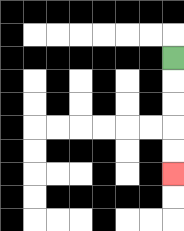{'start': '[7, 2]', 'end': '[7, 7]', 'path_directions': 'D,D,D,D,D', 'path_coordinates': '[[7, 2], [7, 3], [7, 4], [7, 5], [7, 6], [7, 7]]'}